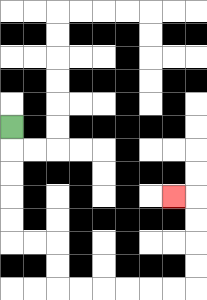{'start': '[0, 5]', 'end': '[7, 8]', 'path_directions': 'D,D,D,D,D,R,R,D,D,R,R,R,R,R,R,U,U,U,U,L', 'path_coordinates': '[[0, 5], [0, 6], [0, 7], [0, 8], [0, 9], [0, 10], [1, 10], [2, 10], [2, 11], [2, 12], [3, 12], [4, 12], [5, 12], [6, 12], [7, 12], [8, 12], [8, 11], [8, 10], [8, 9], [8, 8], [7, 8]]'}